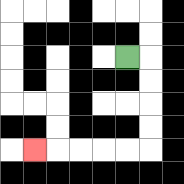{'start': '[5, 2]', 'end': '[1, 6]', 'path_directions': 'R,D,D,D,D,L,L,L,L,L', 'path_coordinates': '[[5, 2], [6, 2], [6, 3], [6, 4], [6, 5], [6, 6], [5, 6], [4, 6], [3, 6], [2, 6], [1, 6]]'}